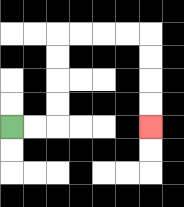{'start': '[0, 5]', 'end': '[6, 5]', 'path_directions': 'R,R,U,U,U,U,R,R,R,R,D,D,D,D', 'path_coordinates': '[[0, 5], [1, 5], [2, 5], [2, 4], [2, 3], [2, 2], [2, 1], [3, 1], [4, 1], [5, 1], [6, 1], [6, 2], [6, 3], [6, 4], [6, 5]]'}